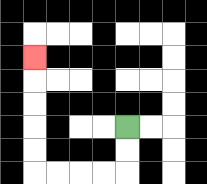{'start': '[5, 5]', 'end': '[1, 2]', 'path_directions': 'D,D,L,L,L,L,U,U,U,U,U', 'path_coordinates': '[[5, 5], [5, 6], [5, 7], [4, 7], [3, 7], [2, 7], [1, 7], [1, 6], [1, 5], [1, 4], [1, 3], [1, 2]]'}